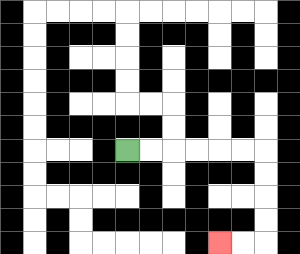{'start': '[5, 6]', 'end': '[9, 10]', 'path_directions': 'R,R,R,R,R,R,D,D,D,D,L,L', 'path_coordinates': '[[5, 6], [6, 6], [7, 6], [8, 6], [9, 6], [10, 6], [11, 6], [11, 7], [11, 8], [11, 9], [11, 10], [10, 10], [9, 10]]'}